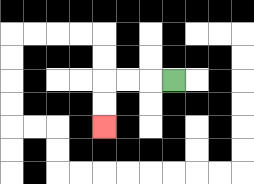{'start': '[7, 3]', 'end': '[4, 5]', 'path_directions': 'L,L,L,D,D', 'path_coordinates': '[[7, 3], [6, 3], [5, 3], [4, 3], [4, 4], [4, 5]]'}